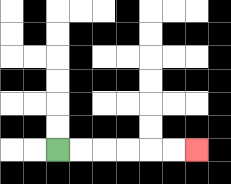{'start': '[2, 6]', 'end': '[8, 6]', 'path_directions': 'R,R,R,R,R,R', 'path_coordinates': '[[2, 6], [3, 6], [4, 6], [5, 6], [6, 6], [7, 6], [8, 6]]'}